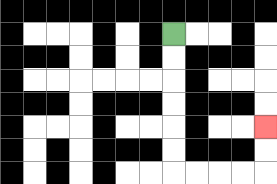{'start': '[7, 1]', 'end': '[11, 5]', 'path_directions': 'D,D,D,D,D,D,R,R,R,R,U,U', 'path_coordinates': '[[7, 1], [7, 2], [7, 3], [7, 4], [7, 5], [7, 6], [7, 7], [8, 7], [9, 7], [10, 7], [11, 7], [11, 6], [11, 5]]'}